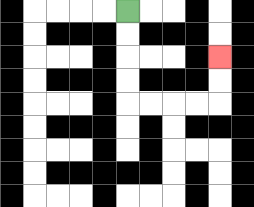{'start': '[5, 0]', 'end': '[9, 2]', 'path_directions': 'D,D,D,D,R,R,R,R,U,U', 'path_coordinates': '[[5, 0], [5, 1], [5, 2], [5, 3], [5, 4], [6, 4], [7, 4], [8, 4], [9, 4], [9, 3], [9, 2]]'}